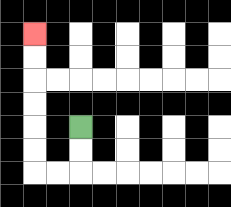{'start': '[3, 5]', 'end': '[1, 1]', 'path_directions': 'D,D,L,L,U,U,U,U,U,U', 'path_coordinates': '[[3, 5], [3, 6], [3, 7], [2, 7], [1, 7], [1, 6], [1, 5], [1, 4], [1, 3], [1, 2], [1, 1]]'}